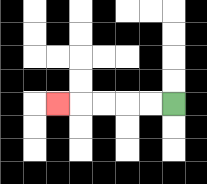{'start': '[7, 4]', 'end': '[2, 4]', 'path_directions': 'L,L,L,L,L', 'path_coordinates': '[[7, 4], [6, 4], [5, 4], [4, 4], [3, 4], [2, 4]]'}